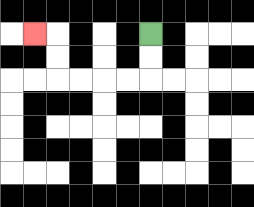{'start': '[6, 1]', 'end': '[1, 1]', 'path_directions': 'D,D,L,L,L,L,U,U,L', 'path_coordinates': '[[6, 1], [6, 2], [6, 3], [5, 3], [4, 3], [3, 3], [2, 3], [2, 2], [2, 1], [1, 1]]'}